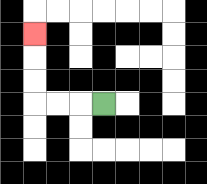{'start': '[4, 4]', 'end': '[1, 1]', 'path_directions': 'L,L,L,U,U,U', 'path_coordinates': '[[4, 4], [3, 4], [2, 4], [1, 4], [1, 3], [1, 2], [1, 1]]'}